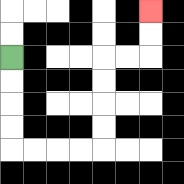{'start': '[0, 2]', 'end': '[6, 0]', 'path_directions': 'D,D,D,D,R,R,R,R,U,U,U,U,R,R,U,U', 'path_coordinates': '[[0, 2], [0, 3], [0, 4], [0, 5], [0, 6], [1, 6], [2, 6], [3, 6], [4, 6], [4, 5], [4, 4], [4, 3], [4, 2], [5, 2], [6, 2], [6, 1], [6, 0]]'}